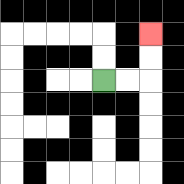{'start': '[4, 3]', 'end': '[6, 1]', 'path_directions': 'R,R,U,U', 'path_coordinates': '[[4, 3], [5, 3], [6, 3], [6, 2], [6, 1]]'}